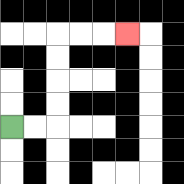{'start': '[0, 5]', 'end': '[5, 1]', 'path_directions': 'R,R,U,U,U,U,R,R,R', 'path_coordinates': '[[0, 5], [1, 5], [2, 5], [2, 4], [2, 3], [2, 2], [2, 1], [3, 1], [4, 1], [5, 1]]'}